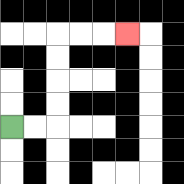{'start': '[0, 5]', 'end': '[5, 1]', 'path_directions': 'R,R,U,U,U,U,R,R,R', 'path_coordinates': '[[0, 5], [1, 5], [2, 5], [2, 4], [2, 3], [2, 2], [2, 1], [3, 1], [4, 1], [5, 1]]'}